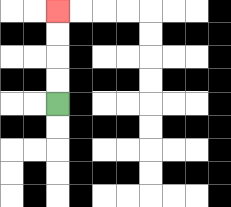{'start': '[2, 4]', 'end': '[2, 0]', 'path_directions': 'U,U,U,U', 'path_coordinates': '[[2, 4], [2, 3], [2, 2], [2, 1], [2, 0]]'}